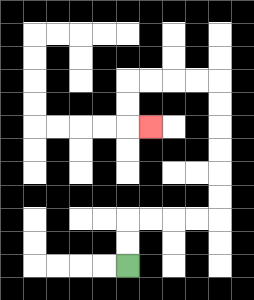{'start': '[5, 11]', 'end': '[6, 5]', 'path_directions': 'U,U,R,R,R,R,U,U,U,U,U,U,L,L,L,L,D,D,R', 'path_coordinates': '[[5, 11], [5, 10], [5, 9], [6, 9], [7, 9], [8, 9], [9, 9], [9, 8], [9, 7], [9, 6], [9, 5], [9, 4], [9, 3], [8, 3], [7, 3], [6, 3], [5, 3], [5, 4], [5, 5], [6, 5]]'}